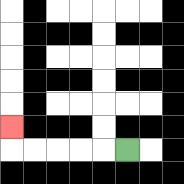{'start': '[5, 6]', 'end': '[0, 5]', 'path_directions': 'L,L,L,L,L,U', 'path_coordinates': '[[5, 6], [4, 6], [3, 6], [2, 6], [1, 6], [0, 6], [0, 5]]'}